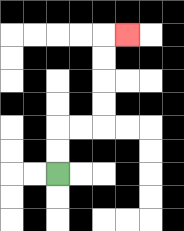{'start': '[2, 7]', 'end': '[5, 1]', 'path_directions': 'U,U,R,R,U,U,U,U,R', 'path_coordinates': '[[2, 7], [2, 6], [2, 5], [3, 5], [4, 5], [4, 4], [4, 3], [4, 2], [4, 1], [5, 1]]'}